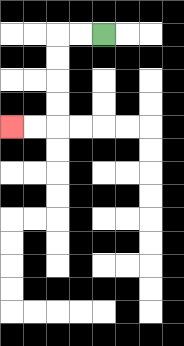{'start': '[4, 1]', 'end': '[0, 5]', 'path_directions': 'L,L,D,D,D,D,L,L', 'path_coordinates': '[[4, 1], [3, 1], [2, 1], [2, 2], [2, 3], [2, 4], [2, 5], [1, 5], [0, 5]]'}